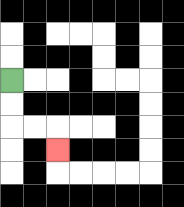{'start': '[0, 3]', 'end': '[2, 6]', 'path_directions': 'D,D,R,R,D', 'path_coordinates': '[[0, 3], [0, 4], [0, 5], [1, 5], [2, 5], [2, 6]]'}